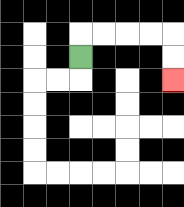{'start': '[3, 2]', 'end': '[7, 3]', 'path_directions': 'U,R,R,R,R,D,D', 'path_coordinates': '[[3, 2], [3, 1], [4, 1], [5, 1], [6, 1], [7, 1], [7, 2], [7, 3]]'}